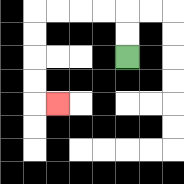{'start': '[5, 2]', 'end': '[2, 4]', 'path_directions': 'U,U,L,L,L,L,D,D,D,D,R', 'path_coordinates': '[[5, 2], [5, 1], [5, 0], [4, 0], [3, 0], [2, 0], [1, 0], [1, 1], [1, 2], [1, 3], [1, 4], [2, 4]]'}